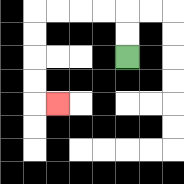{'start': '[5, 2]', 'end': '[2, 4]', 'path_directions': 'U,U,L,L,L,L,D,D,D,D,R', 'path_coordinates': '[[5, 2], [5, 1], [5, 0], [4, 0], [3, 0], [2, 0], [1, 0], [1, 1], [1, 2], [1, 3], [1, 4], [2, 4]]'}